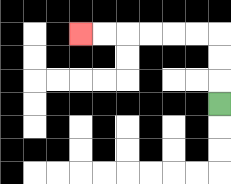{'start': '[9, 4]', 'end': '[3, 1]', 'path_directions': 'U,U,U,L,L,L,L,L,L', 'path_coordinates': '[[9, 4], [9, 3], [9, 2], [9, 1], [8, 1], [7, 1], [6, 1], [5, 1], [4, 1], [3, 1]]'}